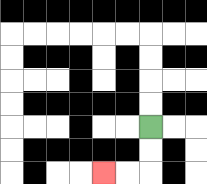{'start': '[6, 5]', 'end': '[4, 7]', 'path_directions': 'D,D,L,L', 'path_coordinates': '[[6, 5], [6, 6], [6, 7], [5, 7], [4, 7]]'}